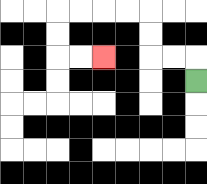{'start': '[8, 3]', 'end': '[4, 2]', 'path_directions': 'U,L,L,U,U,L,L,L,L,D,D,R,R', 'path_coordinates': '[[8, 3], [8, 2], [7, 2], [6, 2], [6, 1], [6, 0], [5, 0], [4, 0], [3, 0], [2, 0], [2, 1], [2, 2], [3, 2], [4, 2]]'}